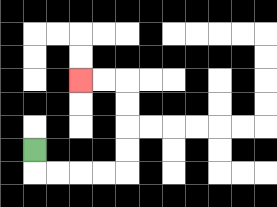{'start': '[1, 6]', 'end': '[3, 3]', 'path_directions': 'D,R,R,R,R,U,U,U,U,L,L', 'path_coordinates': '[[1, 6], [1, 7], [2, 7], [3, 7], [4, 7], [5, 7], [5, 6], [5, 5], [5, 4], [5, 3], [4, 3], [3, 3]]'}